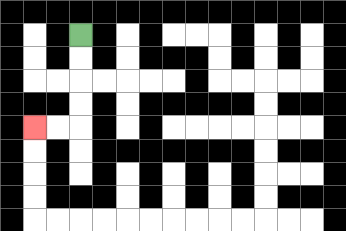{'start': '[3, 1]', 'end': '[1, 5]', 'path_directions': 'D,D,D,D,L,L', 'path_coordinates': '[[3, 1], [3, 2], [3, 3], [3, 4], [3, 5], [2, 5], [1, 5]]'}